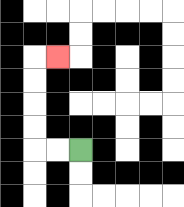{'start': '[3, 6]', 'end': '[2, 2]', 'path_directions': 'L,L,U,U,U,U,R', 'path_coordinates': '[[3, 6], [2, 6], [1, 6], [1, 5], [1, 4], [1, 3], [1, 2], [2, 2]]'}